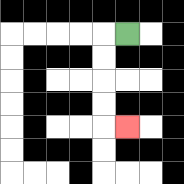{'start': '[5, 1]', 'end': '[5, 5]', 'path_directions': 'L,D,D,D,D,R', 'path_coordinates': '[[5, 1], [4, 1], [4, 2], [4, 3], [4, 4], [4, 5], [5, 5]]'}